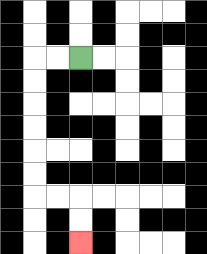{'start': '[3, 2]', 'end': '[3, 10]', 'path_directions': 'L,L,D,D,D,D,D,D,R,R,D,D', 'path_coordinates': '[[3, 2], [2, 2], [1, 2], [1, 3], [1, 4], [1, 5], [1, 6], [1, 7], [1, 8], [2, 8], [3, 8], [3, 9], [3, 10]]'}